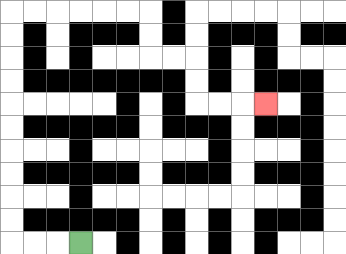{'start': '[3, 10]', 'end': '[11, 4]', 'path_directions': 'L,L,L,U,U,U,U,U,U,U,U,U,U,R,R,R,R,R,R,D,D,R,R,D,D,R,R,R', 'path_coordinates': '[[3, 10], [2, 10], [1, 10], [0, 10], [0, 9], [0, 8], [0, 7], [0, 6], [0, 5], [0, 4], [0, 3], [0, 2], [0, 1], [0, 0], [1, 0], [2, 0], [3, 0], [4, 0], [5, 0], [6, 0], [6, 1], [6, 2], [7, 2], [8, 2], [8, 3], [8, 4], [9, 4], [10, 4], [11, 4]]'}